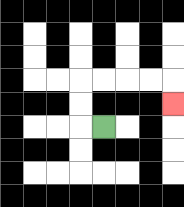{'start': '[4, 5]', 'end': '[7, 4]', 'path_directions': 'L,U,U,R,R,R,R,D', 'path_coordinates': '[[4, 5], [3, 5], [3, 4], [3, 3], [4, 3], [5, 3], [6, 3], [7, 3], [7, 4]]'}